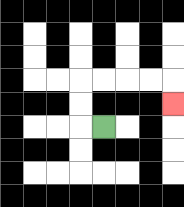{'start': '[4, 5]', 'end': '[7, 4]', 'path_directions': 'L,U,U,R,R,R,R,D', 'path_coordinates': '[[4, 5], [3, 5], [3, 4], [3, 3], [4, 3], [5, 3], [6, 3], [7, 3], [7, 4]]'}